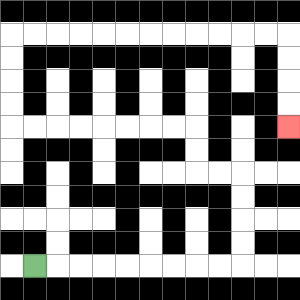{'start': '[1, 11]', 'end': '[12, 5]', 'path_directions': 'R,R,R,R,R,R,R,R,R,U,U,U,U,L,L,U,U,L,L,L,L,L,L,L,L,U,U,U,U,R,R,R,R,R,R,R,R,R,R,R,R,D,D,D,D', 'path_coordinates': '[[1, 11], [2, 11], [3, 11], [4, 11], [5, 11], [6, 11], [7, 11], [8, 11], [9, 11], [10, 11], [10, 10], [10, 9], [10, 8], [10, 7], [9, 7], [8, 7], [8, 6], [8, 5], [7, 5], [6, 5], [5, 5], [4, 5], [3, 5], [2, 5], [1, 5], [0, 5], [0, 4], [0, 3], [0, 2], [0, 1], [1, 1], [2, 1], [3, 1], [4, 1], [5, 1], [6, 1], [7, 1], [8, 1], [9, 1], [10, 1], [11, 1], [12, 1], [12, 2], [12, 3], [12, 4], [12, 5]]'}